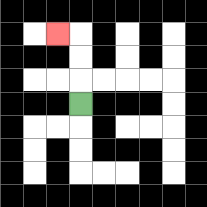{'start': '[3, 4]', 'end': '[2, 1]', 'path_directions': 'U,U,U,L', 'path_coordinates': '[[3, 4], [3, 3], [3, 2], [3, 1], [2, 1]]'}